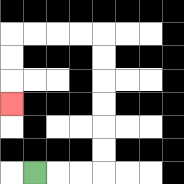{'start': '[1, 7]', 'end': '[0, 4]', 'path_directions': 'R,R,R,U,U,U,U,U,U,L,L,L,L,D,D,D', 'path_coordinates': '[[1, 7], [2, 7], [3, 7], [4, 7], [4, 6], [4, 5], [4, 4], [4, 3], [4, 2], [4, 1], [3, 1], [2, 1], [1, 1], [0, 1], [0, 2], [0, 3], [0, 4]]'}